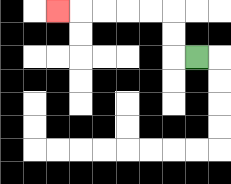{'start': '[8, 2]', 'end': '[2, 0]', 'path_directions': 'L,U,U,L,L,L,L,L', 'path_coordinates': '[[8, 2], [7, 2], [7, 1], [7, 0], [6, 0], [5, 0], [4, 0], [3, 0], [2, 0]]'}